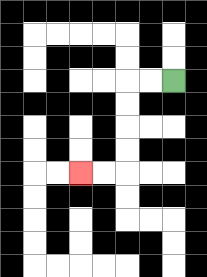{'start': '[7, 3]', 'end': '[3, 7]', 'path_directions': 'L,L,D,D,D,D,L,L', 'path_coordinates': '[[7, 3], [6, 3], [5, 3], [5, 4], [5, 5], [5, 6], [5, 7], [4, 7], [3, 7]]'}